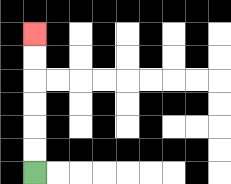{'start': '[1, 7]', 'end': '[1, 1]', 'path_directions': 'U,U,U,U,U,U', 'path_coordinates': '[[1, 7], [1, 6], [1, 5], [1, 4], [1, 3], [1, 2], [1, 1]]'}